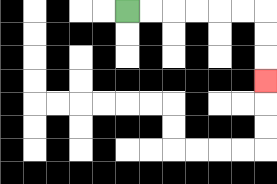{'start': '[5, 0]', 'end': '[11, 3]', 'path_directions': 'R,R,R,R,R,R,D,D,D', 'path_coordinates': '[[5, 0], [6, 0], [7, 0], [8, 0], [9, 0], [10, 0], [11, 0], [11, 1], [11, 2], [11, 3]]'}